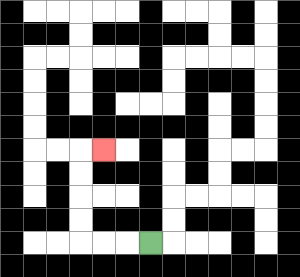{'start': '[6, 10]', 'end': '[4, 6]', 'path_directions': 'L,L,L,U,U,U,U,R', 'path_coordinates': '[[6, 10], [5, 10], [4, 10], [3, 10], [3, 9], [3, 8], [3, 7], [3, 6], [4, 6]]'}